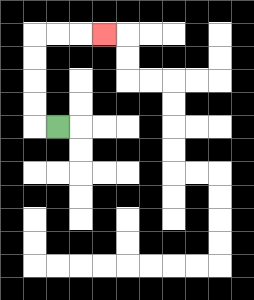{'start': '[2, 5]', 'end': '[4, 1]', 'path_directions': 'L,U,U,U,U,R,R,R', 'path_coordinates': '[[2, 5], [1, 5], [1, 4], [1, 3], [1, 2], [1, 1], [2, 1], [3, 1], [4, 1]]'}